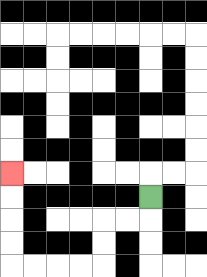{'start': '[6, 8]', 'end': '[0, 7]', 'path_directions': 'D,L,L,D,D,L,L,L,L,U,U,U,U', 'path_coordinates': '[[6, 8], [6, 9], [5, 9], [4, 9], [4, 10], [4, 11], [3, 11], [2, 11], [1, 11], [0, 11], [0, 10], [0, 9], [0, 8], [0, 7]]'}